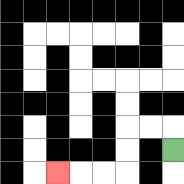{'start': '[7, 6]', 'end': '[2, 7]', 'path_directions': 'U,L,L,D,D,L,L,L', 'path_coordinates': '[[7, 6], [7, 5], [6, 5], [5, 5], [5, 6], [5, 7], [4, 7], [3, 7], [2, 7]]'}